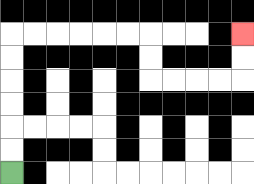{'start': '[0, 7]', 'end': '[10, 1]', 'path_directions': 'U,U,U,U,U,U,R,R,R,R,R,R,D,D,R,R,R,R,U,U', 'path_coordinates': '[[0, 7], [0, 6], [0, 5], [0, 4], [0, 3], [0, 2], [0, 1], [1, 1], [2, 1], [3, 1], [4, 1], [5, 1], [6, 1], [6, 2], [6, 3], [7, 3], [8, 3], [9, 3], [10, 3], [10, 2], [10, 1]]'}